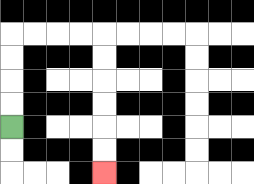{'start': '[0, 5]', 'end': '[4, 7]', 'path_directions': 'U,U,U,U,R,R,R,R,D,D,D,D,D,D', 'path_coordinates': '[[0, 5], [0, 4], [0, 3], [0, 2], [0, 1], [1, 1], [2, 1], [3, 1], [4, 1], [4, 2], [4, 3], [4, 4], [4, 5], [4, 6], [4, 7]]'}